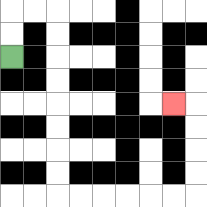{'start': '[0, 2]', 'end': '[7, 4]', 'path_directions': 'U,U,R,R,D,D,D,D,D,D,D,D,R,R,R,R,R,R,U,U,U,U,L', 'path_coordinates': '[[0, 2], [0, 1], [0, 0], [1, 0], [2, 0], [2, 1], [2, 2], [2, 3], [2, 4], [2, 5], [2, 6], [2, 7], [2, 8], [3, 8], [4, 8], [5, 8], [6, 8], [7, 8], [8, 8], [8, 7], [8, 6], [8, 5], [8, 4], [7, 4]]'}